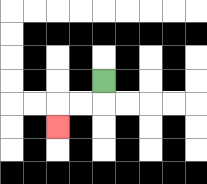{'start': '[4, 3]', 'end': '[2, 5]', 'path_directions': 'D,L,L,D', 'path_coordinates': '[[4, 3], [4, 4], [3, 4], [2, 4], [2, 5]]'}